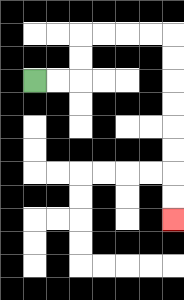{'start': '[1, 3]', 'end': '[7, 9]', 'path_directions': 'R,R,U,U,R,R,R,R,D,D,D,D,D,D,D,D', 'path_coordinates': '[[1, 3], [2, 3], [3, 3], [3, 2], [3, 1], [4, 1], [5, 1], [6, 1], [7, 1], [7, 2], [7, 3], [7, 4], [7, 5], [7, 6], [7, 7], [7, 8], [7, 9]]'}